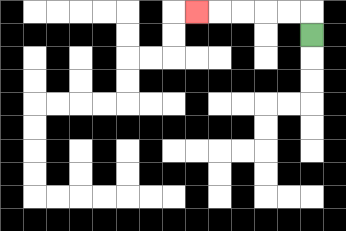{'start': '[13, 1]', 'end': '[8, 0]', 'path_directions': 'U,L,L,L,L,L', 'path_coordinates': '[[13, 1], [13, 0], [12, 0], [11, 0], [10, 0], [9, 0], [8, 0]]'}